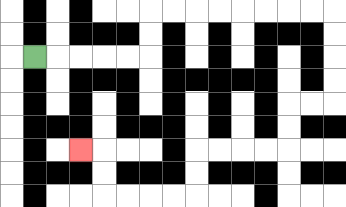{'start': '[1, 2]', 'end': '[3, 6]', 'path_directions': 'R,R,R,R,R,U,U,R,R,R,R,R,R,R,R,D,D,D,D,L,L,D,D,L,L,L,L,D,D,L,L,L,L,U,U,L', 'path_coordinates': '[[1, 2], [2, 2], [3, 2], [4, 2], [5, 2], [6, 2], [6, 1], [6, 0], [7, 0], [8, 0], [9, 0], [10, 0], [11, 0], [12, 0], [13, 0], [14, 0], [14, 1], [14, 2], [14, 3], [14, 4], [13, 4], [12, 4], [12, 5], [12, 6], [11, 6], [10, 6], [9, 6], [8, 6], [8, 7], [8, 8], [7, 8], [6, 8], [5, 8], [4, 8], [4, 7], [4, 6], [3, 6]]'}